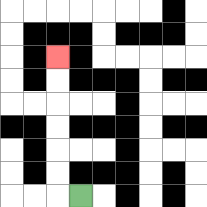{'start': '[3, 8]', 'end': '[2, 2]', 'path_directions': 'L,U,U,U,U,U,U', 'path_coordinates': '[[3, 8], [2, 8], [2, 7], [2, 6], [2, 5], [2, 4], [2, 3], [2, 2]]'}